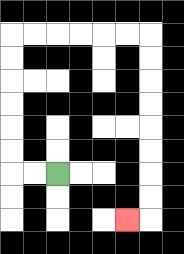{'start': '[2, 7]', 'end': '[5, 9]', 'path_directions': 'L,L,U,U,U,U,U,U,R,R,R,R,R,R,D,D,D,D,D,D,D,D,L', 'path_coordinates': '[[2, 7], [1, 7], [0, 7], [0, 6], [0, 5], [0, 4], [0, 3], [0, 2], [0, 1], [1, 1], [2, 1], [3, 1], [4, 1], [5, 1], [6, 1], [6, 2], [6, 3], [6, 4], [6, 5], [6, 6], [6, 7], [6, 8], [6, 9], [5, 9]]'}